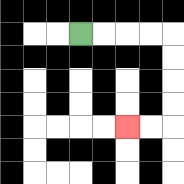{'start': '[3, 1]', 'end': '[5, 5]', 'path_directions': 'R,R,R,R,D,D,D,D,L,L', 'path_coordinates': '[[3, 1], [4, 1], [5, 1], [6, 1], [7, 1], [7, 2], [7, 3], [7, 4], [7, 5], [6, 5], [5, 5]]'}